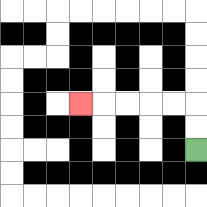{'start': '[8, 6]', 'end': '[3, 4]', 'path_directions': 'U,U,L,L,L,L,L', 'path_coordinates': '[[8, 6], [8, 5], [8, 4], [7, 4], [6, 4], [5, 4], [4, 4], [3, 4]]'}